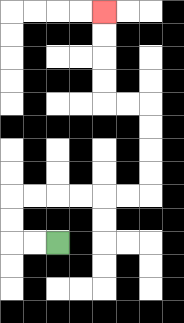{'start': '[2, 10]', 'end': '[4, 0]', 'path_directions': 'L,L,U,U,R,R,R,R,R,R,U,U,U,U,L,L,U,U,U,U', 'path_coordinates': '[[2, 10], [1, 10], [0, 10], [0, 9], [0, 8], [1, 8], [2, 8], [3, 8], [4, 8], [5, 8], [6, 8], [6, 7], [6, 6], [6, 5], [6, 4], [5, 4], [4, 4], [4, 3], [4, 2], [4, 1], [4, 0]]'}